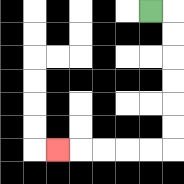{'start': '[6, 0]', 'end': '[2, 6]', 'path_directions': 'R,D,D,D,D,D,D,L,L,L,L,L', 'path_coordinates': '[[6, 0], [7, 0], [7, 1], [7, 2], [7, 3], [7, 4], [7, 5], [7, 6], [6, 6], [5, 6], [4, 6], [3, 6], [2, 6]]'}